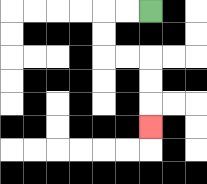{'start': '[6, 0]', 'end': '[6, 5]', 'path_directions': 'L,L,D,D,R,R,D,D,D', 'path_coordinates': '[[6, 0], [5, 0], [4, 0], [4, 1], [4, 2], [5, 2], [6, 2], [6, 3], [6, 4], [6, 5]]'}